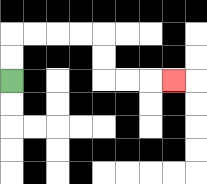{'start': '[0, 3]', 'end': '[7, 3]', 'path_directions': 'U,U,R,R,R,R,D,D,R,R,R', 'path_coordinates': '[[0, 3], [0, 2], [0, 1], [1, 1], [2, 1], [3, 1], [4, 1], [4, 2], [4, 3], [5, 3], [6, 3], [7, 3]]'}